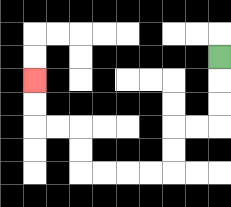{'start': '[9, 2]', 'end': '[1, 3]', 'path_directions': 'D,D,D,L,L,D,D,L,L,L,L,U,U,L,L,U,U', 'path_coordinates': '[[9, 2], [9, 3], [9, 4], [9, 5], [8, 5], [7, 5], [7, 6], [7, 7], [6, 7], [5, 7], [4, 7], [3, 7], [3, 6], [3, 5], [2, 5], [1, 5], [1, 4], [1, 3]]'}